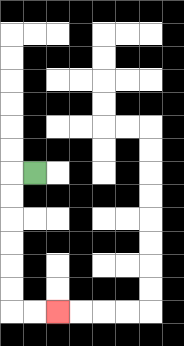{'start': '[1, 7]', 'end': '[2, 13]', 'path_directions': 'L,D,D,D,D,D,D,R,R', 'path_coordinates': '[[1, 7], [0, 7], [0, 8], [0, 9], [0, 10], [0, 11], [0, 12], [0, 13], [1, 13], [2, 13]]'}